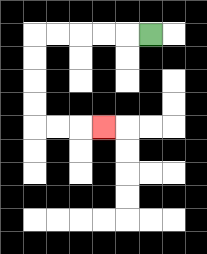{'start': '[6, 1]', 'end': '[4, 5]', 'path_directions': 'L,L,L,L,L,D,D,D,D,R,R,R', 'path_coordinates': '[[6, 1], [5, 1], [4, 1], [3, 1], [2, 1], [1, 1], [1, 2], [1, 3], [1, 4], [1, 5], [2, 5], [3, 5], [4, 5]]'}